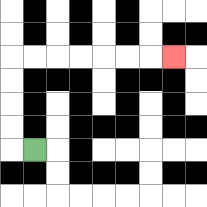{'start': '[1, 6]', 'end': '[7, 2]', 'path_directions': 'L,U,U,U,U,R,R,R,R,R,R,R', 'path_coordinates': '[[1, 6], [0, 6], [0, 5], [0, 4], [0, 3], [0, 2], [1, 2], [2, 2], [3, 2], [4, 2], [5, 2], [6, 2], [7, 2]]'}